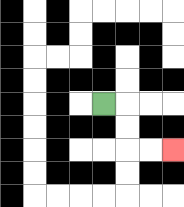{'start': '[4, 4]', 'end': '[7, 6]', 'path_directions': 'R,D,D,R,R', 'path_coordinates': '[[4, 4], [5, 4], [5, 5], [5, 6], [6, 6], [7, 6]]'}